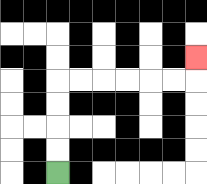{'start': '[2, 7]', 'end': '[8, 2]', 'path_directions': 'U,U,U,U,R,R,R,R,R,R,U', 'path_coordinates': '[[2, 7], [2, 6], [2, 5], [2, 4], [2, 3], [3, 3], [4, 3], [5, 3], [6, 3], [7, 3], [8, 3], [8, 2]]'}